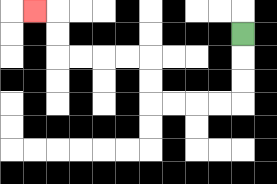{'start': '[10, 1]', 'end': '[1, 0]', 'path_directions': 'D,D,D,L,L,L,L,U,U,L,L,L,L,U,U,L', 'path_coordinates': '[[10, 1], [10, 2], [10, 3], [10, 4], [9, 4], [8, 4], [7, 4], [6, 4], [6, 3], [6, 2], [5, 2], [4, 2], [3, 2], [2, 2], [2, 1], [2, 0], [1, 0]]'}